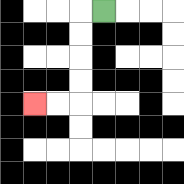{'start': '[4, 0]', 'end': '[1, 4]', 'path_directions': 'L,D,D,D,D,L,L', 'path_coordinates': '[[4, 0], [3, 0], [3, 1], [3, 2], [3, 3], [3, 4], [2, 4], [1, 4]]'}